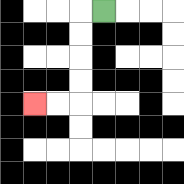{'start': '[4, 0]', 'end': '[1, 4]', 'path_directions': 'L,D,D,D,D,L,L', 'path_coordinates': '[[4, 0], [3, 0], [3, 1], [3, 2], [3, 3], [3, 4], [2, 4], [1, 4]]'}